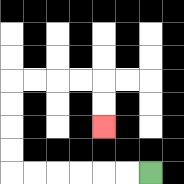{'start': '[6, 7]', 'end': '[4, 5]', 'path_directions': 'L,L,L,L,L,L,U,U,U,U,R,R,R,R,D,D', 'path_coordinates': '[[6, 7], [5, 7], [4, 7], [3, 7], [2, 7], [1, 7], [0, 7], [0, 6], [0, 5], [0, 4], [0, 3], [1, 3], [2, 3], [3, 3], [4, 3], [4, 4], [4, 5]]'}